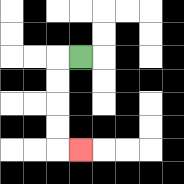{'start': '[3, 2]', 'end': '[3, 6]', 'path_directions': 'L,D,D,D,D,R', 'path_coordinates': '[[3, 2], [2, 2], [2, 3], [2, 4], [2, 5], [2, 6], [3, 6]]'}